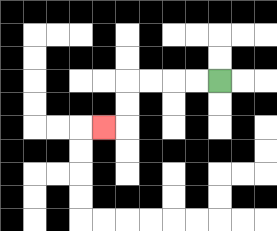{'start': '[9, 3]', 'end': '[4, 5]', 'path_directions': 'L,L,L,L,D,D,L', 'path_coordinates': '[[9, 3], [8, 3], [7, 3], [6, 3], [5, 3], [5, 4], [5, 5], [4, 5]]'}